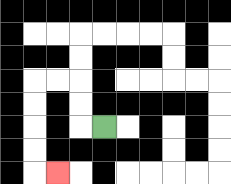{'start': '[4, 5]', 'end': '[2, 7]', 'path_directions': 'L,U,U,L,L,D,D,D,D,R', 'path_coordinates': '[[4, 5], [3, 5], [3, 4], [3, 3], [2, 3], [1, 3], [1, 4], [1, 5], [1, 6], [1, 7], [2, 7]]'}